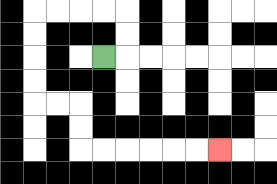{'start': '[4, 2]', 'end': '[9, 6]', 'path_directions': 'R,U,U,L,L,L,L,D,D,D,D,R,R,D,D,R,R,R,R,R,R', 'path_coordinates': '[[4, 2], [5, 2], [5, 1], [5, 0], [4, 0], [3, 0], [2, 0], [1, 0], [1, 1], [1, 2], [1, 3], [1, 4], [2, 4], [3, 4], [3, 5], [3, 6], [4, 6], [5, 6], [6, 6], [7, 6], [8, 6], [9, 6]]'}